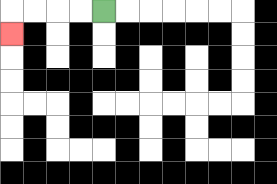{'start': '[4, 0]', 'end': '[0, 1]', 'path_directions': 'L,L,L,L,D', 'path_coordinates': '[[4, 0], [3, 0], [2, 0], [1, 0], [0, 0], [0, 1]]'}